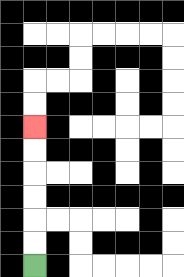{'start': '[1, 11]', 'end': '[1, 5]', 'path_directions': 'U,U,U,U,U,U', 'path_coordinates': '[[1, 11], [1, 10], [1, 9], [1, 8], [1, 7], [1, 6], [1, 5]]'}